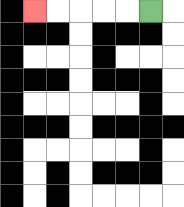{'start': '[6, 0]', 'end': '[1, 0]', 'path_directions': 'L,L,L,L,L', 'path_coordinates': '[[6, 0], [5, 0], [4, 0], [3, 0], [2, 0], [1, 0]]'}